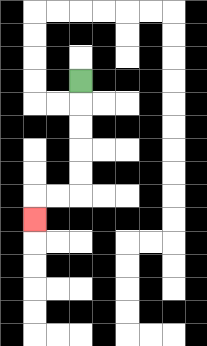{'start': '[3, 3]', 'end': '[1, 9]', 'path_directions': 'D,D,D,D,D,L,L,D', 'path_coordinates': '[[3, 3], [3, 4], [3, 5], [3, 6], [3, 7], [3, 8], [2, 8], [1, 8], [1, 9]]'}